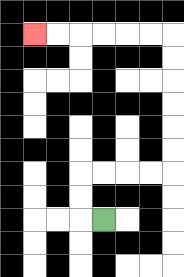{'start': '[4, 9]', 'end': '[1, 1]', 'path_directions': 'L,U,U,R,R,R,R,U,U,U,U,U,U,L,L,L,L,L,L', 'path_coordinates': '[[4, 9], [3, 9], [3, 8], [3, 7], [4, 7], [5, 7], [6, 7], [7, 7], [7, 6], [7, 5], [7, 4], [7, 3], [7, 2], [7, 1], [6, 1], [5, 1], [4, 1], [3, 1], [2, 1], [1, 1]]'}